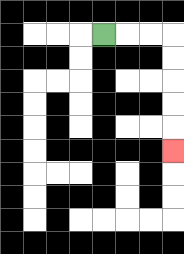{'start': '[4, 1]', 'end': '[7, 6]', 'path_directions': 'R,R,R,D,D,D,D,D', 'path_coordinates': '[[4, 1], [5, 1], [6, 1], [7, 1], [7, 2], [7, 3], [7, 4], [7, 5], [7, 6]]'}